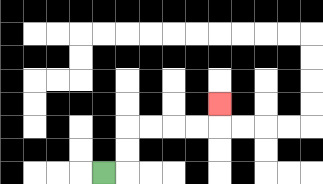{'start': '[4, 7]', 'end': '[9, 4]', 'path_directions': 'R,U,U,R,R,R,R,U', 'path_coordinates': '[[4, 7], [5, 7], [5, 6], [5, 5], [6, 5], [7, 5], [8, 5], [9, 5], [9, 4]]'}